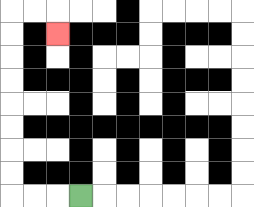{'start': '[3, 8]', 'end': '[2, 1]', 'path_directions': 'L,L,L,U,U,U,U,U,U,U,U,R,R,D', 'path_coordinates': '[[3, 8], [2, 8], [1, 8], [0, 8], [0, 7], [0, 6], [0, 5], [0, 4], [0, 3], [0, 2], [0, 1], [0, 0], [1, 0], [2, 0], [2, 1]]'}